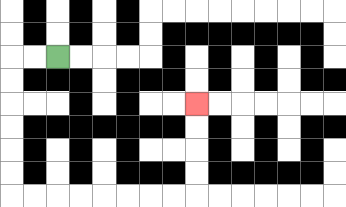{'start': '[2, 2]', 'end': '[8, 4]', 'path_directions': 'L,L,D,D,D,D,D,D,R,R,R,R,R,R,R,R,U,U,U,U', 'path_coordinates': '[[2, 2], [1, 2], [0, 2], [0, 3], [0, 4], [0, 5], [0, 6], [0, 7], [0, 8], [1, 8], [2, 8], [3, 8], [4, 8], [5, 8], [6, 8], [7, 8], [8, 8], [8, 7], [8, 6], [8, 5], [8, 4]]'}